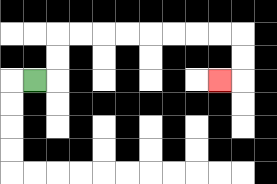{'start': '[1, 3]', 'end': '[9, 3]', 'path_directions': 'R,U,U,R,R,R,R,R,R,R,R,D,D,L', 'path_coordinates': '[[1, 3], [2, 3], [2, 2], [2, 1], [3, 1], [4, 1], [5, 1], [6, 1], [7, 1], [8, 1], [9, 1], [10, 1], [10, 2], [10, 3], [9, 3]]'}